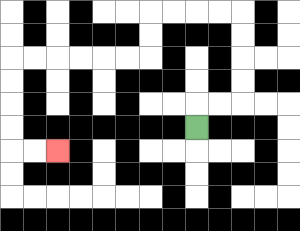{'start': '[8, 5]', 'end': '[2, 6]', 'path_directions': 'U,R,R,U,U,U,U,L,L,L,L,D,D,L,L,L,L,L,L,D,D,D,D,R,R', 'path_coordinates': '[[8, 5], [8, 4], [9, 4], [10, 4], [10, 3], [10, 2], [10, 1], [10, 0], [9, 0], [8, 0], [7, 0], [6, 0], [6, 1], [6, 2], [5, 2], [4, 2], [3, 2], [2, 2], [1, 2], [0, 2], [0, 3], [0, 4], [0, 5], [0, 6], [1, 6], [2, 6]]'}